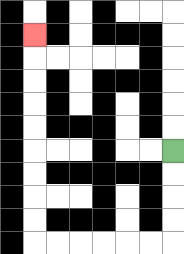{'start': '[7, 6]', 'end': '[1, 1]', 'path_directions': 'D,D,D,D,L,L,L,L,L,L,U,U,U,U,U,U,U,U,U', 'path_coordinates': '[[7, 6], [7, 7], [7, 8], [7, 9], [7, 10], [6, 10], [5, 10], [4, 10], [3, 10], [2, 10], [1, 10], [1, 9], [1, 8], [1, 7], [1, 6], [1, 5], [1, 4], [1, 3], [1, 2], [1, 1]]'}